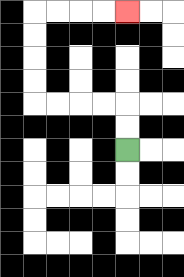{'start': '[5, 6]', 'end': '[5, 0]', 'path_directions': 'U,U,L,L,L,L,U,U,U,U,R,R,R,R', 'path_coordinates': '[[5, 6], [5, 5], [5, 4], [4, 4], [3, 4], [2, 4], [1, 4], [1, 3], [1, 2], [1, 1], [1, 0], [2, 0], [3, 0], [4, 0], [5, 0]]'}